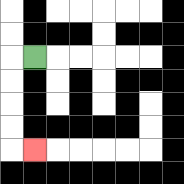{'start': '[1, 2]', 'end': '[1, 6]', 'path_directions': 'L,D,D,D,D,R', 'path_coordinates': '[[1, 2], [0, 2], [0, 3], [0, 4], [0, 5], [0, 6], [1, 6]]'}